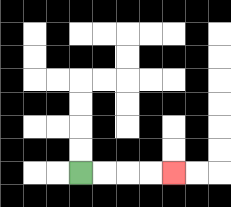{'start': '[3, 7]', 'end': '[7, 7]', 'path_directions': 'R,R,R,R', 'path_coordinates': '[[3, 7], [4, 7], [5, 7], [6, 7], [7, 7]]'}